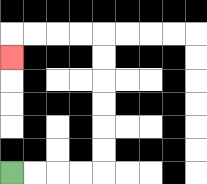{'start': '[0, 7]', 'end': '[0, 2]', 'path_directions': 'R,R,R,R,U,U,U,U,U,U,L,L,L,L,D', 'path_coordinates': '[[0, 7], [1, 7], [2, 7], [3, 7], [4, 7], [4, 6], [4, 5], [4, 4], [4, 3], [4, 2], [4, 1], [3, 1], [2, 1], [1, 1], [0, 1], [0, 2]]'}